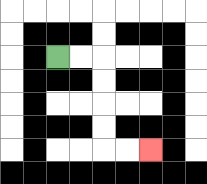{'start': '[2, 2]', 'end': '[6, 6]', 'path_directions': 'R,R,D,D,D,D,R,R', 'path_coordinates': '[[2, 2], [3, 2], [4, 2], [4, 3], [4, 4], [4, 5], [4, 6], [5, 6], [6, 6]]'}